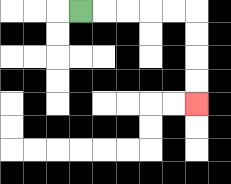{'start': '[3, 0]', 'end': '[8, 4]', 'path_directions': 'R,R,R,R,R,D,D,D,D', 'path_coordinates': '[[3, 0], [4, 0], [5, 0], [6, 0], [7, 0], [8, 0], [8, 1], [8, 2], [8, 3], [8, 4]]'}